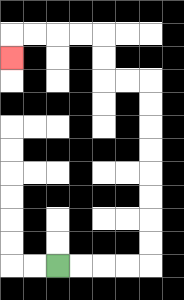{'start': '[2, 11]', 'end': '[0, 2]', 'path_directions': 'R,R,R,R,U,U,U,U,U,U,U,U,L,L,U,U,L,L,L,L,D', 'path_coordinates': '[[2, 11], [3, 11], [4, 11], [5, 11], [6, 11], [6, 10], [6, 9], [6, 8], [6, 7], [6, 6], [6, 5], [6, 4], [6, 3], [5, 3], [4, 3], [4, 2], [4, 1], [3, 1], [2, 1], [1, 1], [0, 1], [0, 2]]'}